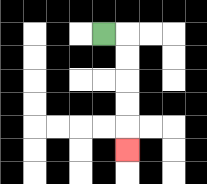{'start': '[4, 1]', 'end': '[5, 6]', 'path_directions': 'R,D,D,D,D,D', 'path_coordinates': '[[4, 1], [5, 1], [5, 2], [5, 3], [5, 4], [5, 5], [5, 6]]'}